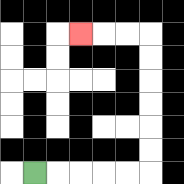{'start': '[1, 7]', 'end': '[3, 1]', 'path_directions': 'R,R,R,R,R,U,U,U,U,U,U,L,L,L', 'path_coordinates': '[[1, 7], [2, 7], [3, 7], [4, 7], [5, 7], [6, 7], [6, 6], [6, 5], [6, 4], [6, 3], [6, 2], [6, 1], [5, 1], [4, 1], [3, 1]]'}